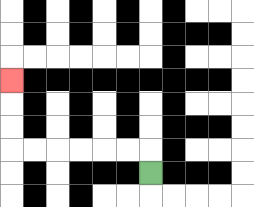{'start': '[6, 7]', 'end': '[0, 3]', 'path_directions': 'U,L,L,L,L,L,L,U,U,U', 'path_coordinates': '[[6, 7], [6, 6], [5, 6], [4, 6], [3, 6], [2, 6], [1, 6], [0, 6], [0, 5], [0, 4], [0, 3]]'}